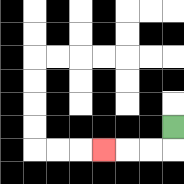{'start': '[7, 5]', 'end': '[4, 6]', 'path_directions': 'D,L,L,L', 'path_coordinates': '[[7, 5], [7, 6], [6, 6], [5, 6], [4, 6]]'}